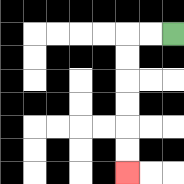{'start': '[7, 1]', 'end': '[5, 7]', 'path_directions': 'L,L,D,D,D,D,D,D', 'path_coordinates': '[[7, 1], [6, 1], [5, 1], [5, 2], [5, 3], [5, 4], [5, 5], [5, 6], [5, 7]]'}